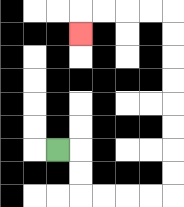{'start': '[2, 6]', 'end': '[3, 1]', 'path_directions': 'R,D,D,R,R,R,R,U,U,U,U,U,U,U,U,L,L,L,L,D', 'path_coordinates': '[[2, 6], [3, 6], [3, 7], [3, 8], [4, 8], [5, 8], [6, 8], [7, 8], [7, 7], [7, 6], [7, 5], [7, 4], [7, 3], [7, 2], [7, 1], [7, 0], [6, 0], [5, 0], [4, 0], [3, 0], [3, 1]]'}